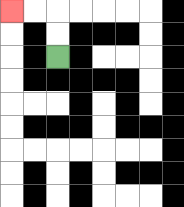{'start': '[2, 2]', 'end': '[0, 0]', 'path_directions': 'U,U,L,L', 'path_coordinates': '[[2, 2], [2, 1], [2, 0], [1, 0], [0, 0]]'}